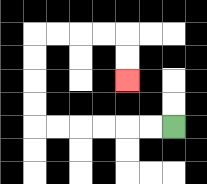{'start': '[7, 5]', 'end': '[5, 3]', 'path_directions': 'L,L,L,L,L,L,U,U,U,U,R,R,R,R,D,D', 'path_coordinates': '[[7, 5], [6, 5], [5, 5], [4, 5], [3, 5], [2, 5], [1, 5], [1, 4], [1, 3], [1, 2], [1, 1], [2, 1], [3, 1], [4, 1], [5, 1], [5, 2], [5, 3]]'}